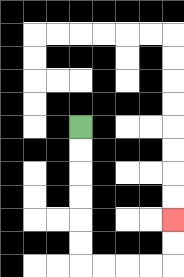{'start': '[3, 5]', 'end': '[7, 9]', 'path_directions': 'D,D,D,D,D,D,R,R,R,R,U,U', 'path_coordinates': '[[3, 5], [3, 6], [3, 7], [3, 8], [3, 9], [3, 10], [3, 11], [4, 11], [5, 11], [6, 11], [7, 11], [7, 10], [7, 9]]'}